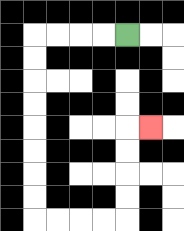{'start': '[5, 1]', 'end': '[6, 5]', 'path_directions': 'L,L,L,L,D,D,D,D,D,D,D,D,R,R,R,R,U,U,U,U,R', 'path_coordinates': '[[5, 1], [4, 1], [3, 1], [2, 1], [1, 1], [1, 2], [1, 3], [1, 4], [1, 5], [1, 6], [1, 7], [1, 8], [1, 9], [2, 9], [3, 9], [4, 9], [5, 9], [5, 8], [5, 7], [5, 6], [5, 5], [6, 5]]'}